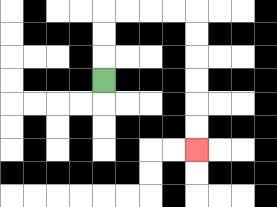{'start': '[4, 3]', 'end': '[8, 6]', 'path_directions': 'U,U,U,R,R,R,R,D,D,D,D,D,D', 'path_coordinates': '[[4, 3], [4, 2], [4, 1], [4, 0], [5, 0], [6, 0], [7, 0], [8, 0], [8, 1], [8, 2], [8, 3], [8, 4], [8, 5], [8, 6]]'}